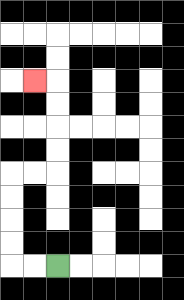{'start': '[2, 11]', 'end': '[1, 3]', 'path_directions': 'L,L,U,U,U,U,R,R,U,U,U,U,L', 'path_coordinates': '[[2, 11], [1, 11], [0, 11], [0, 10], [0, 9], [0, 8], [0, 7], [1, 7], [2, 7], [2, 6], [2, 5], [2, 4], [2, 3], [1, 3]]'}